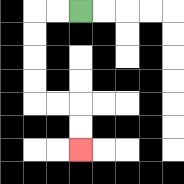{'start': '[3, 0]', 'end': '[3, 6]', 'path_directions': 'L,L,D,D,D,D,R,R,D,D', 'path_coordinates': '[[3, 0], [2, 0], [1, 0], [1, 1], [1, 2], [1, 3], [1, 4], [2, 4], [3, 4], [3, 5], [3, 6]]'}